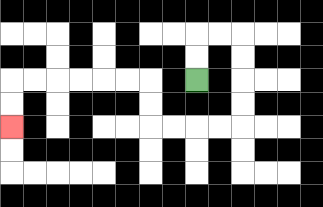{'start': '[8, 3]', 'end': '[0, 5]', 'path_directions': 'U,U,R,R,D,D,D,D,L,L,L,L,U,U,L,L,L,L,L,L,D,D', 'path_coordinates': '[[8, 3], [8, 2], [8, 1], [9, 1], [10, 1], [10, 2], [10, 3], [10, 4], [10, 5], [9, 5], [8, 5], [7, 5], [6, 5], [6, 4], [6, 3], [5, 3], [4, 3], [3, 3], [2, 3], [1, 3], [0, 3], [0, 4], [0, 5]]'}